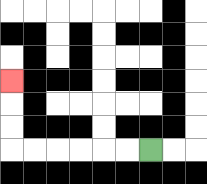{'start': '[6, 6]', 'end': '[0, 3]', 'path_directions': 'L,L,L,L,L,L,U,U,U', 'path_coordinates': '[[6, 6], [5, 6], [4, 6], [3, 6], [2, 6], [1, 6], [0, 6], [0, 5], [0, 4], [0, 3]]'}